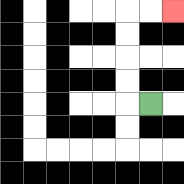{'start': '[6, 4]', 'end': '[7, 0]', 'path_directions': 'L,U,U,U,U,R,R', 'path_coordinates': '[[6, 4], [5, 4], [5, 3], [5, 2], [5, 1], [5, 0], [6, 0], [7, 0]]'}